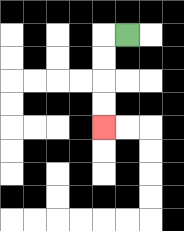{'start': '[5, 1]', 'end': '[4, 5]', 'path_directions': 'L,D,D,D,D', 'path_coordinates': '[[5, 1], [4, 1], [4, 2], [4, 3], [4, 4], [4, 5]]'}